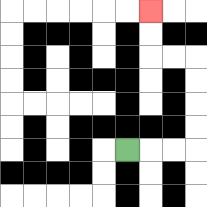{'start': '[5, 6]', 'end': '[6, 0]', 'path_directions': 'R,R,R,U,U,U,U,L,L,U,U', 'path_coordinates': '[[5, 6], [6, 6], [7, 6], [8, 6], [8, 5], [8, 4], [8, 3], [8, 2], [7, 2], [6, 2], [6, 1], [6, 0]]'}